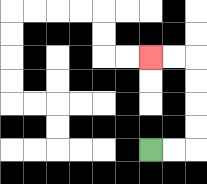{'start': '[6, 6]', 'end': '[6, 2]', 'path_directions': 'R,R,U,U,U,U,L,L', 'path_coordinates': '[[6, 6], [7, 6], [8, 6], [8, 5], [8, 4], [8, 3], [8, 2], [7, 2], [6, 2]]'}